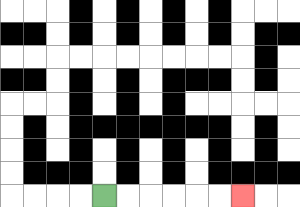{'start': '[4, 8]', 'end': '[10, 8]', 'path_directions': 'R,R,R,R,R,R', 'path_coordinates': '[[4, 8], [5, 8], [6, 8], [7, 8], [8, 8], [9, 8], [10, 8]]'}